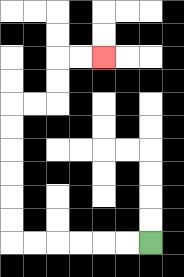{'start': '[6, 10]', 'end': '[4, 2]', 'path_directions': 'L,L,L,L,L,L,U,U,U,U,U,U,R,R,U,U,R,R', 'path_coordinates': '[[6, 10], [5, 10], [4, 10], [3, 10], [2, 10], [1, 10], [0, 10], [0, 9], [0, 8], [0, 7], [0, 6], [0, 5], [0, 4], [1, 4], [2, 4], [2, 3], [2, 2], [3, 2], [4, 2]]'}